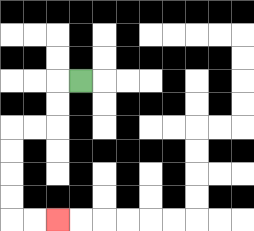{'start': '[3, 3]', 'end': '[2, 9]', 'path_directions': 'L,D,D,L,L,D,D,D,D,R,R', 'path_coordinates': '[[3, 3], [2, 3], [2, 4], [2, 5], [1, 5], [0, 5], [0, 6], [0, 7], [0, 8], [0, 9], [1, 9], [2, 9]]'}